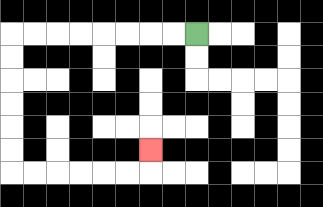{'start': '[8, 1]', 'end': '[6, 6]', 'path_directions': 'L,L,L,L,L,L,L,L,D,D,D,D,D,D,R,R,R,R,R,R,U', 'path_coordinates': '[[8, 1], [7, 1], [6, 1], [5, 1], [4, 1], [3, 1], [2, 1], [1, 1], [0, 1], [0, 2], [0, 3], [0, 4], [0, 5], [0, 6], [0, 7], [1, 7], [2, 7], [3, 7], [4, 7], [5, 7], [6, 7], [6, 6]]'}